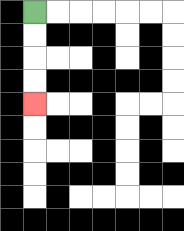{'start': '[1, 0]', 'end': '[1, 4]', 'path_directions': 'D,D,D,D', 'path_coordinates': '[[1, 0], [1, 1], [1, 2], [1, 3], [1, 4]]'}